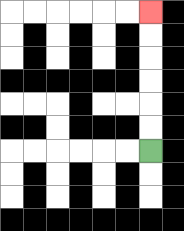{'start': '[6, 6]', 'end': '[6, 0]', 'path_directions': 'U,U,U,U,U,U', 'path_coordinates': '[[6, 6], [6, 5], [6, 4], [6, 3], [6, 2], [6, 1], [6, 0]]'}